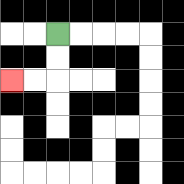{'start': '[2, 1]', 'end': '[0, 3]', 'path_directions': 'D,D,L,L', 'path_coordinates': '[[2, 1], [2, 2], [2, 3], [1, 3], [0, 3]]'}